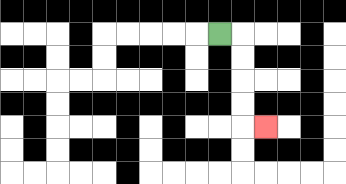{'start': '[9, 1]', 'end': '[11, 5]', 'path_directions': 'R,D,D,D,D,R', 'path_coordinates': '[[9, 1], [10, 1], [10, 2], [10, 3], [10, 4], [10, 5], [11, 5]]'}